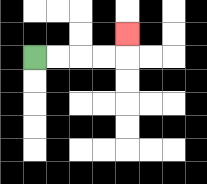{'start': '[1, 2]', 'end': '[5, 1]', 'path_directions': 'R,R,R,R,U', 'path_coordinates': '[[1, 2], [2, 2], [3, 2], [4, 2], [5, 2], [5, 1]]'}